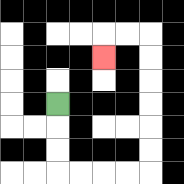{'start': '[2, 4]', 'end': '[4, 2]', 'path_directions': 'D,D,D,R,R,R,R,U,U,U,U,U,U,L,L,D', 'path_coordinates': '[[2, 4], [2, 5], [2, 6], [2, 7], [3, 7], [4, 7], [5, 7], [6, 7], [6, 6], [6, 5], [6, 4], [6, 3], [6, 2], [6, 1], [5, 1], [4, 1], [4, 2]]'}